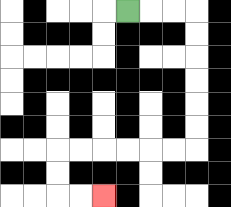{'start': '[5, 0]', 'end': '[4, 8]', 'path_directions': 'R,R,R,D,D,D,D,D,D,L,L,L,L,L,L,D,D,R,R', 'path_coordinates': '[[5, 0], [6, 0], [7, 0], [8, 0], [8, 1], [8, 2], [8, 3], [8, 4], [8, 5], [8, 6], [7, 6], [6, 6], [5, 6], [4, 6], [3, 6], [2, 6], [2, 7], [2, 8], [3, 8], [4, 8]]'}